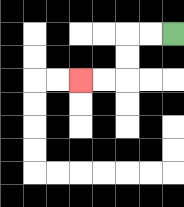{'start': '[7, 1]', 'end': '[3, 3]', 'path_directions': 'L,L,D,D,L,L', 'path_coordinates': '[[7, 1], [6, 1], [5, 1], [5, 2], [5, 3], [4, 3], [3, 3]]'}